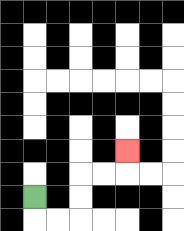{'start': '[1, 8]', 'end': '[5, 6]', 'path_directions': 'D,R,R,U,U,R,R,U', 'path_coordinates': '[[1, 8], [1, 9], [2, 9], [3, 9], [3, 8], [3, 7], [4, 7], [5, 7], [5, 6]]'}